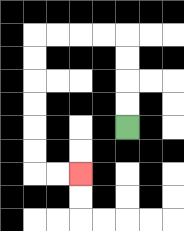{'start': '[5, 5]', 'end': '[3, 7]', 'path_directions': 'U,U,U,U,L,L,L,L,D,D,D,D,D,D,R,R', 'path_coordinates': '[[5, 5], [5, 4], [5, 3], [5, 2], [5, 1], [4, 1], [3, 1], [2, 1], [1, 1], [1, 2], [1, 3], [1, 4], [1, 5], [1, 6], [1, 7], [2, 7], [3, 7]]'}